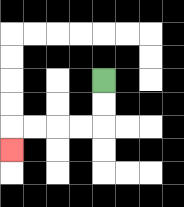{'start': '[4, 3]', 'end': '[0, 6]', 'path_directions': 'D,D,L,L,L,L,D', 'path_coordinates': '[[4, 3], [4, 4], [4, 5], [3, 5], [2, 5], [1, 5], [0, 5], [0, 6]]'}